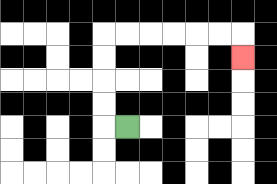{'start': '[5, 5]', 'end': '[10, 2]', 'path_directions': 'L,U,U,U,U,R,R,R,R,R,R,D', 'path_coordinates': '[[5, 5], [4, 5], [4, 4], [4, 3], [4, 2], [4, 1], [5, 1], [6, 1], [7, 1], [8, 1], [9, 1], [10, 1], [10, 2]]'}